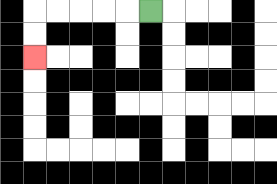{'start': '[6, 0]', 'end': '[1, 2]', 'path_directions': 'L,L,L,L,L,D,D', 'path_coordinates': '[[6, 0], [5, 0], [4, 0], [3, 0], [2, 0], [1, 0], [1, 1], [1, 2]]'}